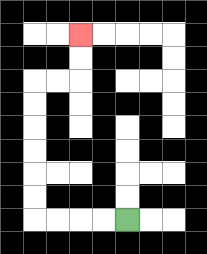{'start': '[5, 9]', 'end': '[3, 1]', 'path_directions': 'L,L,L,L,U,U,U,U,U,U,R,R,U,U', 'path_coordinates': '[[5, 9], [4, 9], [3, 9], [2, 9], [1, 9], [1, 8], [1, 7], [1, 6], [1, 5], [1, 4], [1, 3], [2, 3], [3, 3], [3, 2], [3, 1]]'}